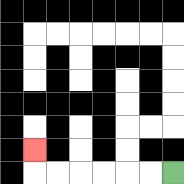{'start': '[7, 7]', 'end': '[1, 6]', 'path_directions': 'L,L,L,L,L,L,U', 'path_coordinates': '[[7, 7], [6, 7], [5, 7], [4, 7], [3, 7], [2, 7], [1, 7], [1, 6]]'}